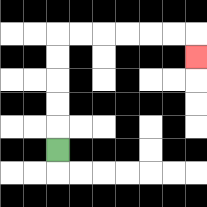{'start': '[2, 6]', 'end': '[8, 2]', 'path_directions': 'U,U,U,U,U,R,R,R,R,R,R,D', 'path_coordinates': '[[2, 6], [2, 5], [2, 4], [2, 3], [2, 2], [2, 1], [3, 1], [4, 1], [5, 1], [6, 1], [7, 1], [8, 1], [8, 2]]'}